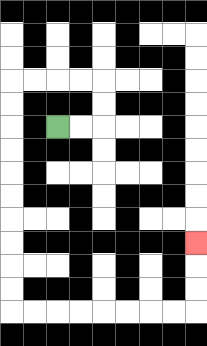{'start': '[2, 5]', 'end': '[8, 10]', 'path_directions': 'R,R,U,U,L,L,L,L,D,D,D,D,D,D,D,D,D,D,R,R,R,R,R,R,R,R,U,U,U', 'path_coordinates': '[[2, 5], [3, 5], [4, 5], [4, 4], [4, 3], [3, 3], [2, 3], [1, 3], [0, 3], [0, 4], [0, 5], [0, 6], [0, 7], [0, 8], [0, 9], [0, 10], [0, 11], [0, 12], [0, 13], [1, 13], [2, 13], [3, 13], [4, 13], [5, 13], [6, 13], [7, 13], [8, 13], [8, 12], [8, 11], [8, 10]]'}